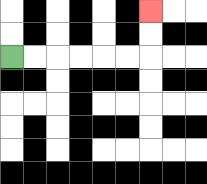{'start': '[0, 2]', 'end': '[6, 0]', 'path_directions': 'R,R,R,R,R,R,U,U', 'path_coordinates': '[[0, 2], [1, 2], [2, 2], [3, 2], [4, 2], [5, 2], [6, 2], [6, 1], [6, 0]]'}